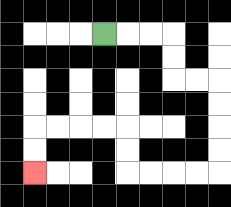{'start': '[4, 1]', 'end': '[1, 7]', 'path_directions': 'R,R,R,D,D,R,R,D,D,D,D,L,L,L,L,U,U,L,L,L,L,D,D', 'path_coordinates': '[[4, 1], [5, 1], [6, 1], [7, 1], [7, 2], [7, 3], [8, 3], [9, 3], [9, 4], [9, 5], [9, 6], [9, 7], [8, 7], [7, 7], [6, 7], [5, 7], [5, 6], [5, 5], [4, 5], [3, 5], [2, 5], [1, 5], [1, 6], [1, 7]]'}